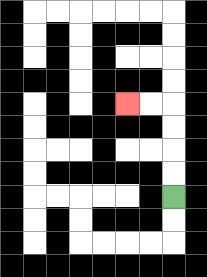{'start': '[7, 8]', 'end': '[5, 4]', 'path_directions': 'U,U,U,U,L,L', 'path_coordinates': '[[7, 8], [7, 7], [7, 6], [7, 5], [7, 4], [6, 4], [5, 4]]'}